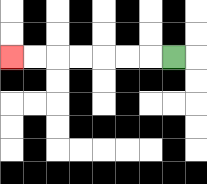{'start': '[7, 2]', 'end': '[0, 2]', 'path_directions': 'L,L,L,L,L,L,L', 'path_coordinates': '[[7, 2], [6, 2], [5, 2], [4, 2], [3, 2], [2, 2], [1, 2], [0, 2]]'}